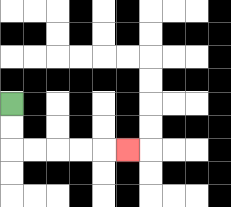{'start': '[0, 4]', 'end': '[5, 6]', 'path_directions': 'D,D,R,R,R,R,R', 'path_coordinates': '[[0, 4], [0, 5], [0, 6], [1, 6], [2, 6], [3, 6], [4, 6], [5, 6]]'}